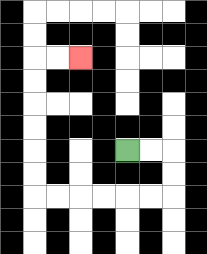{'start': '[5, 6]', 'end': '[3, 2]', 'path_directions': 'R,R,D,D,L,L,L,L,L,L,U,U,U,U,U,U,R,R', 'path_coordinates': '[[5, 6], [6, 6], [7, 6], [7, 7], [7, 8], [6, 8], [5, 8], [4, 8], [3, 8], [2, 8], [1, 8], [1, 7], [1, 6], [1, 5], [1, 4], [1, 3], [1, 2], [2, 2], [3, 2]]'}